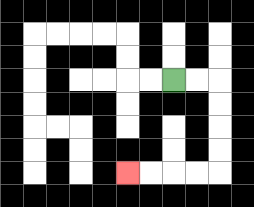{'start': '[7, 3]', 'end': '[5, 7]', 'path_directions': 'R,R,D,D,D,D,L,L,L,L', 'path_coordinates': '[[7, 3], [8, 3], [9, 3], [9, 4], [9, 5], [9, 6], [9, 7], [8, 7], [7, 7], [6, 7], [5, 7]]'}